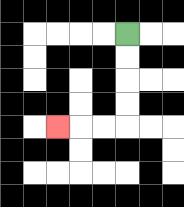{'start': '[5, 1]', 'end': '[2, 5]', 'path_directions': 'D,D,D,D,L,L,L', 'path_coordinates': '[[5, 1], [5, 2], [5, 3], [5, 4], [5, 5], [4, 5], [3, 5], [2, 5]]'}